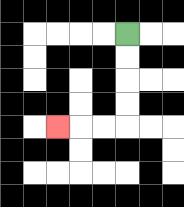{'start': '[5, 1]', 'end': '[2, 5]', 'path_directions': 'D,D,D,D,L,L,L', 'path_coordinates': '[[5, 1], [5, 2], [5, 3], [5, 4], [5, 5], [4, 5], [3, 5], [2, 5]]'}